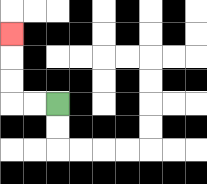{'start': '[2, 4]', 'end': '[0, 1]', 'path_directions': 'L,L,U,U,U', 'path_coordinates': '[[2, 4], [1, 4], [0, 4], [0, 3], [0, 2], [0, 1]]'}